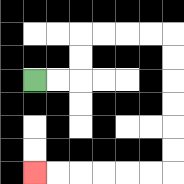{'start': '[1, 3]', 'end': '[1, 7]', 'path_directions': 'R,R,U,U,R,R,R,R,D,D,D,D,D,D,L,L,L,L,L,L', 'path_coordinates': '[[1, 3], [2, 3], [3, 3], [3, 2], [3, 1], [4, 1], [5, 1], [6, 1], [7, 1], [7, 2], [7, 3], [7, 4], [7, 5], [7, 6], [7, 7], [6, 7], [5, 7], [4, 7], [3, 7], [2, 7], [1, 7]]'}